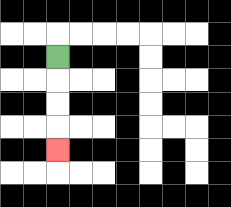{'start': '[2, 2]', 'end': '[2, 6]', 'path_directions': 'D,D,D,D', 'path_coordinates': '[[2, 2], [2, 3], [2, 4], [2, 5], [2, 6]]'}